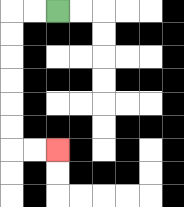{'start': '[2, 0]', 'end': '[2, 6]', 'path_directions': 'L,L,D,D,D,D,D,D,R,R', 'path_coordinates': '[[2, 0], [1, 0], [0, 0], [0, 1], [0, 2], [0, 3], [0, 4], [0, 5], [0, 6], [1, 6], [2, 6]]'}